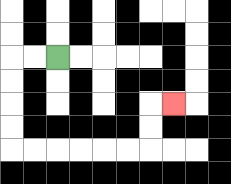{'start': '[2, 2]', 'end': '[7, 4]', 'path_directions': 'L,L,D,D,D,D,R,R,R,R,R,R,U,U,R', 'path_coordinates': '[[2, 2], [1, 2], [0, 2], [0, 3], [0, 4], [0, 5], [0, 6], [1, 6], [2, 6], [3, 6], [4, 6], [5, 6], [6, 6], [6, 5], [6, 4], [7, 4]]'}